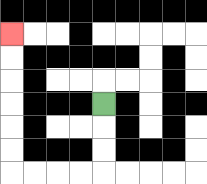{'start': '[4, 4]', 'end': '[0, 1]', 'path_directions': 'D,D,D,L,L,L,L,U,U,U,U,U,U', 'path_coordinates': '[[4, 4], [4, 5], [4, 6], [4, 7], [3, 7], [2, 7], [1, 7], [0, 7], [0, 6], [0, 5], [0, 4], [0, 3], [0, 2], [0, 1]]'}